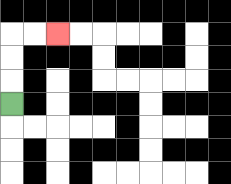{'start': '[0, 4]', 'end': '[2, 1]', 'path_directions': 'U,U,U,R,R', 'path_coordinates': '[[0, 4], [0, 3], [0, 2], [0, 1], [1, 1], [2, 1]]'}